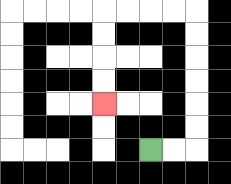{'start': '[6, 6]', 'end': '[4, 4]', 'path_directions': 'R,R,U,U,U,U,U,U,L,L,L,L,D,D,D,D', 'path_coordinates': '[[6, 6], [7, 6], [8, 6], [8, 5], [8, 4], [8, 3], [8, 2], [8, 1], [8, 0], [7, 0], [6, 0], [5, 0], [4, 0], [4, 1], [4, 2], [4, 3], [4, 4]]'}